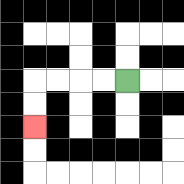{'start': '[5, 3]', 'end': '[1, 5]', 'path_directions': 'L,L,L,L,D,D', 'path_coordinates': '[[5, 3], [4, 3], [3, 3], [2, 3], [1, 3], [1, 4], [1, 5]]'}